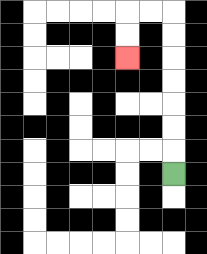{'start': '[7, 7]', 'end': '[5, 2]', 'path_directions': 'U,U,U,U,U,U,U,L,L,D,D', 'path_coordinates': '[[7, 7], [7, 6], [7, 5], [7, 4], [7, 3], [7, 2], [7, 1], [7, 0], [6, 0], [5, 0], [5, 1], [5, 2]]'}